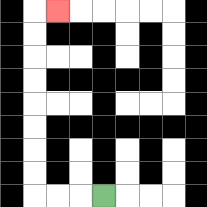{'start': '[4, 8]', 'end': '[2, 0]', 'path_directions': 'L,L,L,U,U,U,U,U,U,U,U,R', 'path_coordinates': '[[4, 8], [3, 8], [2, 8], [1, 8], [1, 7], [1, 6], [1, 5], [1, 4], [1, 3], [1, 2], [1, 1], [1, 0], [2, 0]]'}